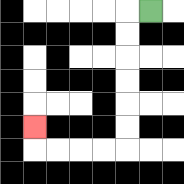{'start': '[6, 0]', 'end': '[1, 5]', 'path_directions': 'L,D,D,D,D,D,D,L,L,L,L,U', 'path_coordinates': '[[6, 0], [5, 0], [5, 1], [5, 2], [5, 3], [5, 4], [5, 5], [5, 6], [4, 6], [3, 6], [2, 6], [1, 6], [1, 5]]'}